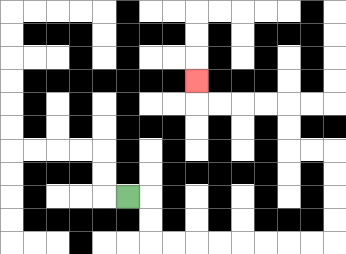{'start': '[5, 8]', 'end': '[8, 3]', 'path_directions': 'R,D,D,R,R,R,R,R,R,R,R,U,U,U,U,L,L,U,U,L,L,L,L,U', 'path_coordinates': '[[5, 8], [6, 8], [6, 9], [6, 10], [7, 10], [8, 10], [9, 10], [10, 10], [11, 10], [12, 10], [13, 10], [14, 10], [14, 9], [14, 8], [14, 7], [14, 6], [13, 6], [12, 6], [12, 5], [12, 4], [11, 4], [10, 4], [9, 4], [8, 4], [8, 3]]'}